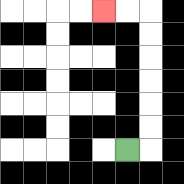{'start': '[5, 6]', 'end': '[4, 0]', 'path_directions': 'R,U,U,U,U,U,U,L,L', 'path_coordinates': '[[5, 6], [6, 6], [6, 5], [6, 4], [6, 3], [6, 2], [6, 1], [6, 0], [5, 0], [4, 0]]'}